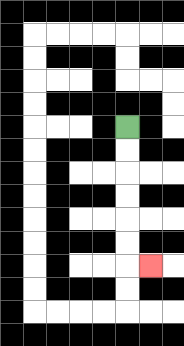{'start': '[5, 5]', 'end': '[6, 11]', 'path_directions': 'D,D,D,D,D,D,R', 'path_coordinates': '[[5, 5], [5, 6], [5, 7], [5, 8], [5, 9], [5, 10], [5, 11], [6, 11]]'}